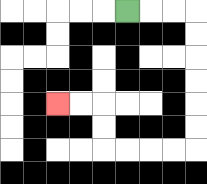{'start': '[5, 0]', 'end': '[2, 4]', 'path_directions': 'R,R,R,D,D,D,D,D,D,L,L,L,L,U,U,L,L', 'path_coordinates': '[[5, 0], [6, 0], [7, 0], [8, 0], [8, 1], [8, 2], [8, 3], [8, 4], [8, 5], [8, 6], [7, 6], [6, 6], [5, 6], [4, 6], [4, 5], [4, 4], [3, 4], [2, 4]]'}